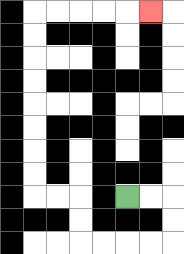{'start': '[5, 8]', 'end': '[6, 0]', 'path_directions': 'R,R,D,D,L,L,L,L,U,U,L,L,U,U,U,U,U,U,U,U,R,R,R,R,R', 'path_coordinates': '[[5, 8], [6, 8], [7, 8], [7, 9], [7, 10], [6, 10], [5, 10], [4, 10], [3, 10], [3, 9], [3, 8], [2, 8], [1, 8], [1, 7], [1, 6], [1, 5], [1, 4], [1, 3], [1, 2], [1, 1], [1, 0], [2, 0], [3, 0], [4, 0], [5, 0], [6, 0]]'}